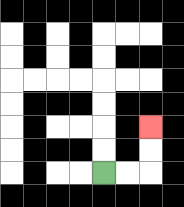{'start': '[4, 7]', 'end': '[6, 5]', 'path_directions': 'R,R,U,U', 'path_coordinates': '[[4, 7], [5, 7], [6, 7], [6, 6], [6, 5]]'}